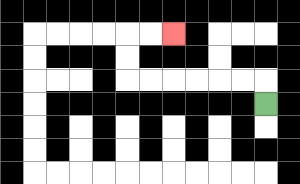{'start': '[11, 4]', 'end': '[7, 1]', 'path_directions': 'U,L,L,L,L,L,L,U,U,R,R', 'path_coordinates': '[[11, 4], [11, 3], [10, 3], [9, 3], [8, 3], [7, 3], [6, 3], [5, 3], [5, 2], [5, 1], [6, 1], [7, 1]]'}